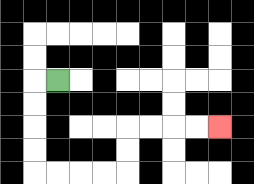{'start': '[2, 3]', 'end': '[9, 5]', 'path_directions': 'L,D,D,D,D,R,R,R,R,U,U,R,R,R,R', 'path_coordinates': '[[2, 3], [1, 3], [1, 4], [1, 5], [1, 6], [1, 7], [2, 7], [3, 7], [4, 7], [5, 7], [5, 6], [5, 5], [6, 5], [7, 5], [8, 5], [9, 5]]'}